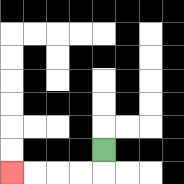{'start': '[4, 6]', 'end': '[0, 7]', 'path_directions': 'D,L,L,L,L', 'path_coordinates': '[[4, 6], [4, 7], [3, 7], [2, 7], [1, 7], [0, 7]]'}